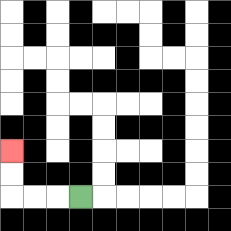{'start': '[3, 8]', 'end': '[0, 6]', 'path_directions': 'L,L,L,U,U', 'path_coordinates': '[[3, 8], [2, 8], [1, 8], [0, 8], [0, 7], [0, 6]]'}